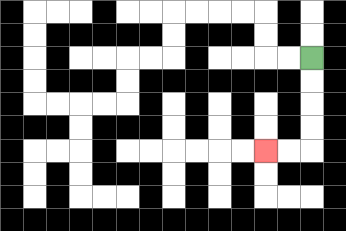{'start': '[13, 2]', 'end': '[11, 6]', 'path_directions': 'D,D,D,D,L,L', 'path_coordinates': '[[13, 2], [13, 3], [13, 4], [13, 5], [13, 6], [12, 6], [11, 6]]'}